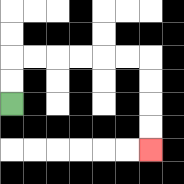{'start': '[0, 4]', 'end': '[6, 6]', 'path_directions': 'U,U,R,R,R,R,R,R,D,D,D,D', 'path_coordinates': '[[0, 4], [0, 3], [0, 2], [1, 2], [2, 2], [3, 2], [4, 2], [5, 2], [6, 2], [6, 3], [6, 4], [6, 5], [6, 6]]'}